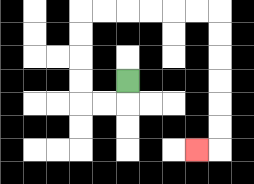{'start': '[5, 3]', 'end': '[8, 6]', 'path_directions': 'D,L,L,U,U,U,U,R,R,R,R,R,R,D,D,D,D,D,D,L', 'path_coordinates': '[[5, 3], [5, 4], [4, 4], [3, 4], [3, 3], [3, 2], [3, 1], [3, 0], [4, 0], [5, 0], [6, 0], [7, 0], [8, 0], [9, 0], [9, 1], [9, 2], [9, 3], [9, 4], [9, 5], [9, 6], [8, 6]]'}